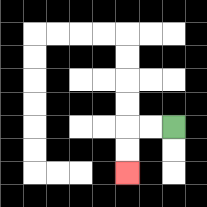{'start': '[7, 5]', 'end': '[5, 7]', 'path_directions': 'L,L,D,D', 'path_coordinates': '[[7, 5], [6, 5], [5, 5], [5, 6], [5, 7]]'}